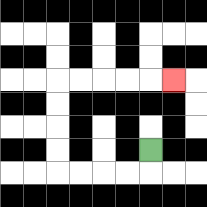{'start': '[6, 6]', 'end': '[7, 3]', 'path_directions': 'D,L,L,L,L,U,U,U,U,R,R,R,R,R', 'path_coordinates': '[[6, 6], [6, 7], [5, 7], [4, 7], [3, 7], [2, 7], [2, 6], [2, 5], [2, 4], [2, 3], [3, 3], [4, 3], [5, 3], [6, 3], [7, 3]]'}